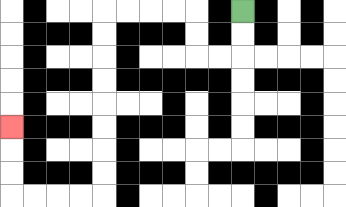{'start': '[10, 0]', 'end': '[0, 5]', 'path_directions': 'D,D,L,L,U,U,L,L,L,L,D,D,D,D,D,D,D,D,L,L,L,L,U,U,U', 'path_coordinates': '[[10, 0], [10, 1], [10, 2], [9, 2], [8, 2], [8, 1], [8, 0], [7, 0], [6, 0], [5, 0], [4, 0], [4, 1], [4, 2], [4, 3], [4, 4], [4, 5], [4, 6], [4, 7], [4, 8], [3, 8], [2, 8], [1, 8], [0, 8], [0, 7], [0, 6], [0, 5]]'}